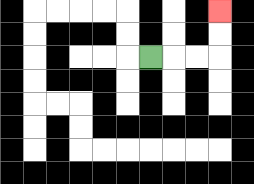{'start': '[6, 2]', 'end': '[9, 0]', 'path_directions': 'R,R,R,U,U', 'path_coordinates': '[[6, 2], [7, 2], [8, 2], [9, 2], [9, 1], [9, 0]]'}